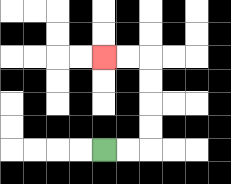{'start': '[4, 6]', 'end': '[4, 2]', 'path_directions': 'R,R,U,U,U,U,L,L', 'path_coordinates': '[[4, 6], [5, 6], [6, 6], [6, 5], [6, 4], [6, 3], [6, 2], [5, 2], [4, 2]]'}